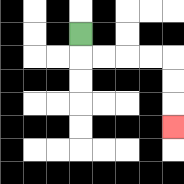{'start': '[3, 1]', 'end': '[7, 5]', 'path_directions': 'D,R,R,R,R,D,D,D', 'path_coordinates': '[[3, 1], [3, 2], [4, 2], [5, 2], [6, 2], [7, 2], [7, 3], [7, 4], [7, 5]]'}